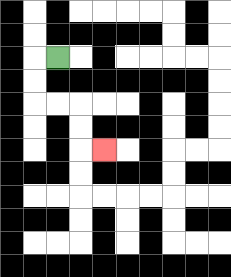{'start': '[2, 2]', 'end': '[4, 6]', 'path_directions': 'L,D,D,R,R,D,D,R', 'path_coordinates': '[[2, 2], [1, 2], [1, 3], [1, 4], [2, 4], [3, 4], [3, 5], [3, 6], [4, 6]]'}